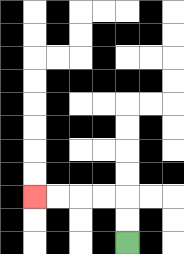{'start': '[5, 10]', 'end': '[1, 8]', 'path_directions': 'U,U,L,L,L,L', 'path_coordinates': '[[5, 10], [5, 9], [5, 8], [4, 8], [3, 8], [2, 8], [1, 8]]'}